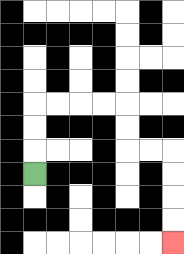{'start': '[1, 7]', 'end': '[7, 10]', 'path_directions': 'U,U,U,R,R,R,R,D,D,R,R,D,D,D,D', 'path_coordinates': '[[1, 7], [1, 6], [1, 5], [1, 4], [2, 4], [3, 4], [4, 4], [5, 4], [5, 5], [5, 6], [6, 6], [7, 6], [7, 7], [7, 8], [7, 9], [7, 10]]'}